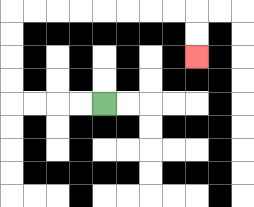{'start': '[4, 4]', 'end': '[8, 2]', 'path_directions': 'L,L,L,L,U,U,U,U,R,R,R,R,R,R,R,R,D,D', 'path_coordinates': '[[4, 4], [3, 4], [2, 4], [1, 4], [0, 4], [0, 3], [0, 2], [0, 1], [0, 0], [1, 0], [2, 0], [3, 0], [4, 0], [5, 0], [6, 0], [7, 0], [8, 0], [8, 1], [8, 2]]'}